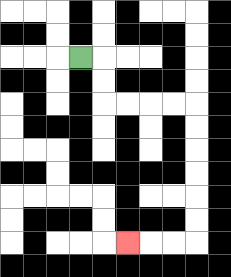{'start': '[3, 2]', 'end': '[5, 10]', 'path_directions': 'R,D,D,R,R,R,R,D,D,D,D,D,D,L,L,L', 'path_coordinates': '[[3, 2], [4, 2], [4, 3], [4, 4], [5, 4], [6, 4], [7, 4], [8, 4], [8, 5], [8, 6], [8, 7], [8, 8], [8, 9], [8, 10], [7, 10], [6, 10], [5, 10]]'}